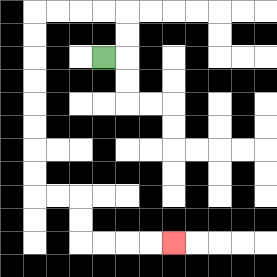{'start': '[4, 2]', 'end': '[7, 10]', 'path_directions': 'R,U,U,L,L,L,L,D,D,D,D,D,D,D,D,R,R,D,D,R,R,R,R', 'path_coordinates': '[[4, 2], [5, 2], [5, 1], [5, 0], [4, 0], [3, 0], [2, 0], [1, 0], [1, 1], [1, 2], [1, 3], [1, 4], [1, 5], [1, 6], [1, 7], [1, 8], [2, 8], [3, 8], [3, 9], [3, 10], [4, 10], [5, 10], [6, 10], [7, 10]]'}